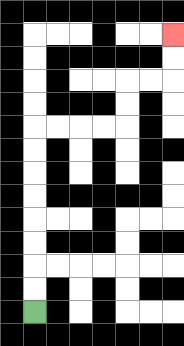{'start': '[1, 13]', 'end': '[7, 1]', 'path_directions': 'U,U,U,U,U,U,U,U,R,R,R,R,U,U,R,R,U,U', 'path_coordinates': '[[1, 13], [1, 12], [1, 11], [1, 10], [1, 9], [1, 8], [1, 7], [1, 6], [1, 5], [2, 5], [3, 5], [4, 5], [5, 5], [5, 4], [5, 3], [6, 3], [7, 3], [7, 2], [7, 1]]'}